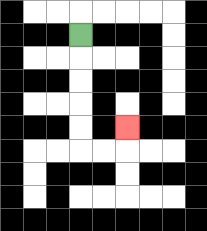{'start': '[3, 1]', 'end': '[5, 5]', 'path_directions': 'D,D,D,D,D,R,R,U', 'path_coordinates': '[[3, 1], [3, 2], [3, 3], [3, 4], [3, 5], [3, 6], [4, 6], [5, 6], [5, 5]]'}